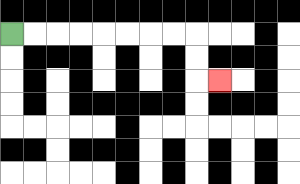{'start': '[0, 1]', 'end': '[9, 3]', 'path_directions': 'R,R,R,R,R,R,R,R,D,D,R', 'path_coordinates': '[[0, 1], [1, 1], [2, 1], [3, 1], [4, 1], [5, 1], [6, 1], [7, 1], [8, 1], [8, 2], [8, 3], [9, 3]]'}